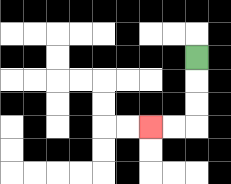{'start': '[8, 2]', 'end': '[6, 5]', 'path_directions': 'D,D,D,L,L', 'path_coordinates': '[[8, 2], [8, 3], [8, 4], [8, 5], [7, 5], [6, 5]]'}